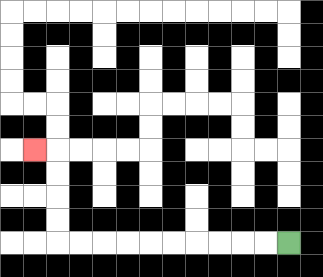{'start': '[12, 10]', 'end': '[1, 6]', 'path_directions': 'L,L,L,L,L,L,L,L,L,L,U,U,U,U,L', 'path_coordinates': '[[12, 10], [11, 10], [10, 10], [9, 10], [8, 10], [7, 10], [6, 10], [5, 10], [4, 10], [3, 10], [2, 10], [2, 9], [2, 8], [2, 7], [2, 6], [1, 6]]'}